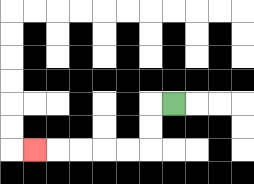{'start': '[7, 4]', 'end': '[1, 6]', 'path_directions': 'L,D,D,L,L,L,L,L', 'path_coordinates': '[[7, 4], [6, 4], [6, 5], [6, 6], [5, 6], [4, 6], [3, 6], [2, 6], [1, 6]]'}